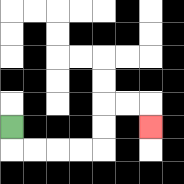{'start': '[0, 5]', 'end': '[6, 5]', 'path_directions': 'D,R,R,R,R,U,U,R,R,D', 'path_coordinates': '[[0, 5], [0, 6], [1, 6], [2, 6], [3, 6], [4, 6], [4, 5], [4, 4], [5, 4], [6, 4], [6, 5]]'}